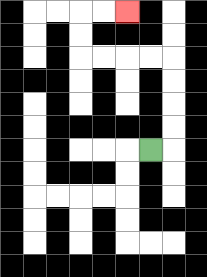{'start': '[6, 6]', 'end': '[5, 0]', 'path_directions': 'R,U,U,U,U,L,L,L,L,U,U,R,R', 'path_coordinates': '[[6, 6], [7, 6], [7, 5], [7, 4], [7, 3], [7, 2], [6, 2], [5, 2], [4, 2], [3, 2], [3, 1], [3, 0], [4, 0], [5, 0]]'}